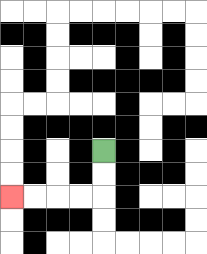{'start': '[4, 6]', 'end': '[0, 8]', 'path_directions': 'D,D,L,L,L,L', 'path_coordinates': '[[4, 6], [4, 7], [4, 8], [3, 8], [2, 8], [1, 8], [0, 8]]'}